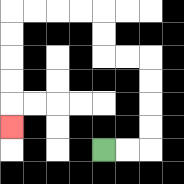{'start': '[4, 6]', 'end': '[0, 5]', 'path_directions': 'R,R,U,U,U,U,L,L,U,U,L,L,L,L,D,D,D,D,D', 'path_coordinates': '[[4, 6], [5, 6], [6, 6], [6, 5], [6, 4], [6, 3], [6, 2], [5, 2], [4, 2], [4, 1], [4, 0], [3, 0], [2, 0], [1, 0], [0, 0], [0, 1], [0, 2], [0, 3], [0, 4], [0, 5]]'}